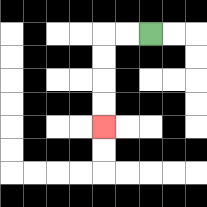{'start': '[6, 1]', 'end': '[4, 5]', 'path_directions': 'L,L,D,D,D,D', 'path_coordinates': '[[6, 1], [5, 1], [4, 1], [4, 2], [4, 3], [4, 4], [4, 5]]'}